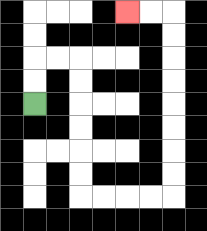{'start': '[1, 4]', 'end': '[5, 0]', 'path_directions': 'U,U,R,R,D,D,D,D,D,D,R,R,R,R,U,U,U,U,U,U,U,U,L,L', 'path_coordinates': '[[1, 4], [1, 3], [1, 2], [2, 2], [3, 2], [3, 3], [3, 4], [3, 5], [3, 6], [3, 7], [3, 8], [4, 8], [5, 8], [6, 8], [7, 8], [7, 7], [7, 6], [7, 5], [7, 4], [7, 3], [7, 2], [7, 1], [7, 0], [6, 0], [5, 0]]'}